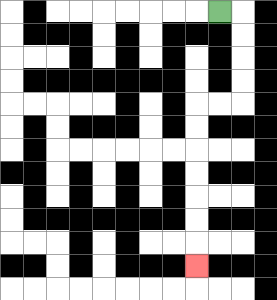{'start': '[9, 0]', 'end': '[8, 11]', 'path_directions': 'R,D,D,D,D,L,L,D,D,D,D,D,D,D', 'path_coordinates': '[[9, 0], [10, 0], [10, 1], [10, 2], [10, 3], [10, 4], [9, 4], [8, 4], [8, 5], [8, 6], [8, 7], [8, 8], [8, 9], [8, 10], [8, 11]]'}